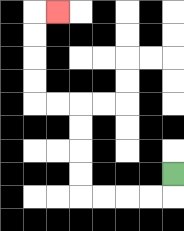{'start': '[7, 7]', 'end': '[2, 0]', 'path_directions': 'D,L,L,L,L,U,U,U,U,L,L,U,U,U,U,R', 'path_coordinates': '[[7, 7], [7, 8], [6, 8], [5, 8], [4, 8], [3, 8], [3, 7], [3, 6], [3, 5], [3, 4], [2, 4], [1, 4], [1, 3], [1, 2], [1, 1], [1, 0], [2, 0]]'}